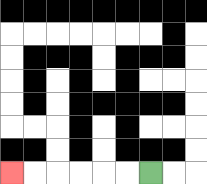{'start': '[6, 7]', 'end': '[0, 7]', 'path_directions': 'L,L,L,L,L,L', 'path_coordinates': '[[6, 7], [5, 7], [4, 7], [3, 7], [2, 7], [1, 7], [0, 7]]'}